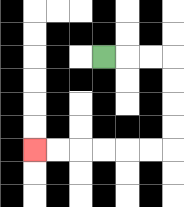{'start': '[4, 2]', 'end': '[1, 6]', 'path_directions': 'R,R,R,D,D,D,D,L,L,L,L,L,L', 'path_coordinates': '[[4, 2], [5, 2], [6, 2], [7, 2], [7, 3], [7, 4], [7, 5], [7, 6], [6, 6], [5, 6], [4, 6], [3, 6], [2, 6], [1, 6]]'}